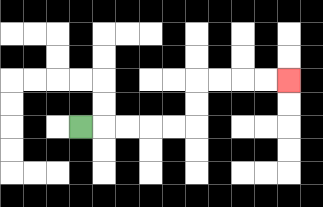{'start': '[3, 5]', 'end': '[12, 3]', 'path_directions': 'R,R,R,R,R,U,U,R,R,R,R', 'path_coordinates': '[[3, 5], [4, 5], [5, 5], [6, 5], [7, 5], [8, 5], [8, 4], [8, 3], [9, 3], [10, 3], [11, 3], [12, 3]]'}